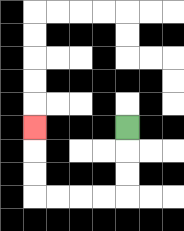{'start': '[5, 5]', 'end': '[1, 5]', 'path_directions': 'D,D,D,L,L,L,L,U,U,U', 'path_coordinates': '[[5, 5], [5, 6], [5, 7], [5, 8], [4, 8], [3, 8], [2, 8], [1, 8], [1, 7], [1, 6], [1, 5]]'}